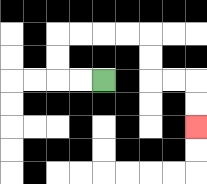{'start': '[4, 3]', 'end': '[8, 5]', 'path_directions': 'L,L,U,U,R,R,R,R,D,D,R,R,D,D', 'path_coordinates': '[[4, 3], [3, 3], [2, 3], [2, 2], [2, 1], [3, 1], [4, 1], [5, 1], [6, 1], [6, 2], [6, 3], [7, 3], [8, 3], [8, 4], [8, 5]]'}